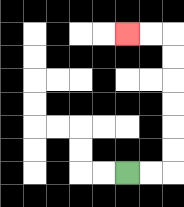{'start': '[5, 7]', 'end': '[5, 1]', 'path_directions': 'R,R,U,U,U,U,U,U,L,L', 'path_coordinates': '[[5, 7], [6, 7], [7, 7], [7, 6], [7, 5], [7, 4], [7, 3], [7, 2], [7, 1], [6, 1], [5, 1]]'}